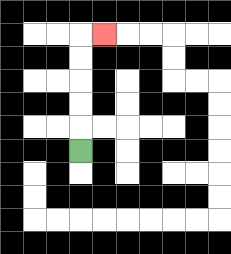{'start': '[3, 6]', 'end': '[4, 1]', 'path_directions': 'U,U,U,U,U,R', 'path_coordinates': '[[3, 6], [3, 5], [3, 4], [3, 3], [3, 2], [3, 1], [4, 1]]'}